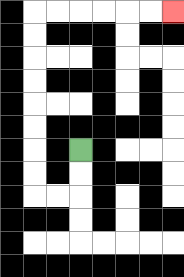{'start': '[3, 6]', 'end': '[7, 0]', 'path_directions': 'D,D,L,L,U,U,U,U,U,U,U,U,R,R,R,R,R,R', 'path_coordinates': '[[3, 6], [3, 7], [3, 8], [2, 8], [1, 8], [1, 7], [1, 6], [1, 5], [1, 4], [1, 3], [1, 2], [1, 1], [1, 0], [2, 0], [3, 0], [4, 0], [5, 0], [6, 0], [7, 0]]'}